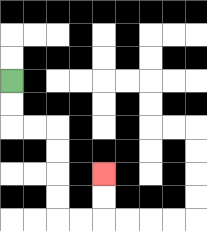{'start': '[0, 3]', 'end': '[4, 7]', 'path_directions': 'D,D,R,R,D,D,D,D,R,R,U,U', 'path_coordinates': '[[0, 3], [0, 4], [0, 5], [1, 5], [2, 5], [2, 6], [2, 7], [2, 8], [2, 9], [3, 9], [4, 9], [4, 8], [4, 7]]'}